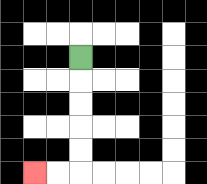{'start': '[3, 2]', 'end': '[1, 7]', 'path_directions': 'D,D,D,D,D,L,L', 'path_coordinates': '[[3, 2], [3, 3], [3, 4], [3, 5], [3, 6], [3, 7], [2, 7], [1, 7]]'}